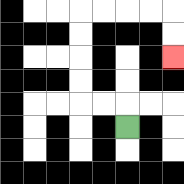{'start': '[5, 5]', 'end': '[7, 2]', 'path_directions': 'U,L,L,U,U,U,U,R,R,R,R,D,D', 'path_coordinates': '[[5, 5], [5, 4], [4, 4], [3, 4], [3, 3], [3, 2], [3, 1], [3, 0], [4, 0], [5, 0], [6, 0], [7, 0], [7, 1], [7, 2]]'}